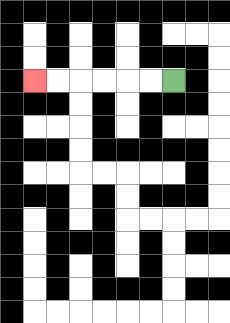{'start': '[7, 3]', 'end': '[1, 3]', 'path_directions': 'L,L,L,L,L,L', 'path_coordinates': '[[7, 3], [6, 3], [5, 3], [4, 3], [3, 3], [2, 3], [1, 3]]'}